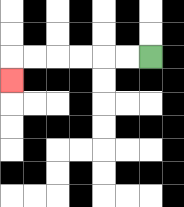{'start': '[6, 2]', 'end': '[0, 3]', 'path_directions': 'L,L,L,L,L,L,D', 'path_coordinates': '[[6, 2], [5, 2], [4, 2], [3, 2], [2, 2], [1, 2], [0, 2], [0, 3]]'}